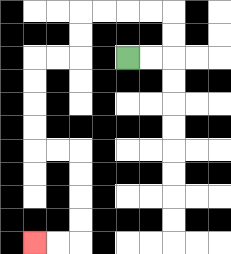{'start': '[5, 2]', 'end': '[1, 10]', 'path_directions': 'R,R,U,U,L,L,L,L,D,D,L,L,D,D,D,D,R,R,D,D,D,D,L,L', 'path_coordinates': '[[5, 2], [6, 2], [7, 2], [7, 1], [7, 0], [6, 0], [5, 0], [4, 0], [3, 0], [3, 1], [3, 2], [2, 2], [1, 2], [1, 3], [1, 4], [1, 5], [1, 6], [2, 6], [3, 6], [3, 7], [3, 8], [3, 9], [3, 10], [2, 10], [1, 10]]'}